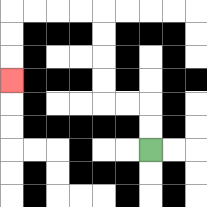{'start': '[6, 6]', 'end': '[0, 3]', 'path_directions': 'U,U,L,L,U,U,U,U,L,L,L,L,D,D,D', 'path_coordinates': '[[6, 6], [6, 5], [6, 4], [5, 4], [4, 4], [4, 3], [4, 2], [4, 1], [4, 0], [3, 0], [2, 0], [1, 0], [0, 0], [0, 1], [0, 2], [0, 3]]'}